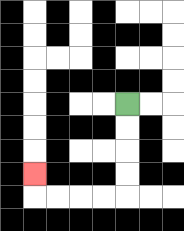{'start': '[5, 4]', 'end': '[1, 7]', 'path_directions': 'D,D,D,D,L,L,L,L,U', 'path_coordinates': '[[5, 4], [5, 5], [5, 6], [5, 7], [5, 8], [4, 8], [3, 8], [2, 8], [1, 8], [1, 7]]'}